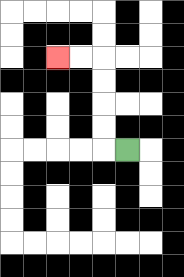{'start': '[5, 6]', 'end': '[2, 2]', 'path_directions': 'L,U,U,U,U,L,L', 'path_coordinates': '[[5, 6], [4, 6], [4, 5], [4, 4], [4, 3], [4, 2], [3, 2], [2, 2]]'}